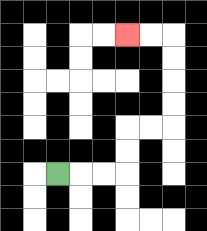{'start': '[2, 7]', 'end': '[5, 1]', 'path_directions': 'R,R,R,U,U,R,R,U,U,U,U,L,L', 'path_coordinates': '[[2, 7], [3, 7], [4, 7], [5, 7], [5, 6], [5, 5], [6, 5], [7, 5], [7, 4], [7, 3], [7, 2], [7, 1], [6, 1], [5, 1]]'}